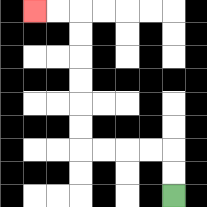{'start': '[7, 8]', 'end': '[1, 0]', 'path_directions': 'U,U,L,L,L,L,U,U,U,U,U,U,L,L', 'path_coordinates': '[[7, 8], [7, 7], [7, 6], [6, 6], [5, 6], [4, 6], [3, 6], [3, 5], [3, 4], [3, 3], [3, 2], [3, 1], [3, 0], [2, 0], [1, 0]]'}